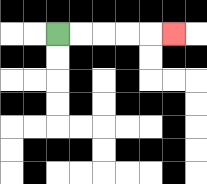{'start': '[2, 1]', 'end': '[7, 1]', 'path_directions': 'R,R,R,R,R', 'path_coordinates': '[[2, 1], [3, 1], [4, 1], [5, 1], [6, 1], [7, 1]]'}